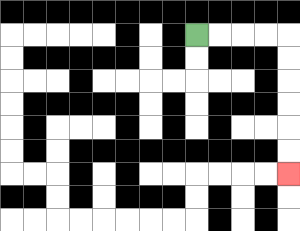{'start': '[8, 1]', 'end': '[12, 7]', 'path_directions': 'R,R,R,R,D,D,D,D,D,D', 'path_coordinates': '[[8, 1], [9, 1], [10, 1], [11, 1], [12, 1], [12, 2], [12, 3], [12, 4], [12, 5], [12, 6], [12, 7]]'}